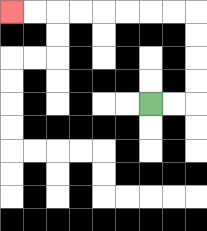{'start': '[6, 4]', 'end': '[0, 0]', 'path_directions': 'R,R,U,U,U,U,L,L,L,L,L,L,L,L', 'path_coordinates': '[[6, 4], [7, 4], [8, 4], [8, 3], [8, 2], [8, 1], [8, 0], [7, 0], [6, 0], [5, 0], [4, 0], [3, 0], [2, 0], [1, 0], [0, 0]]'}